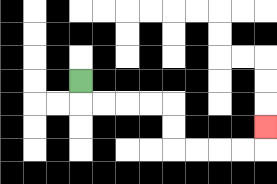{'start': '[3, 3]', 'end': '[11, 5]', 'path_directions': 'D,R,R,R,R,D,D,R,R,R,R,U', 'path_coordinates': '[[3, 3], [3, 4], [4, 4], [5, 4], [6, 4], [7, 4], [7, 5], [7, 6], [8, 6], [9, 6], [10, 6], [11, 6], [11, 5]]'}